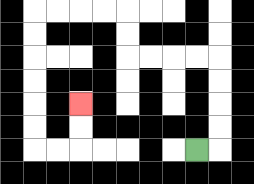{'start': '[8, 6]', 'end': '[3, 4]', 'path_directions': 'R,U,U,U,U,L,L,L,L,U,U,L,L,L,L,D,D,D,D,D,D,R,R,U,U', 'path_coordinates': '[[8, 6], [9, 6], [9, 5], [9, 4], [9, 3], [9, 2], [8, 2], [7, 2], [6, 2], [5, 2], [5, 1], [5, 0], [4, 0], [3, 0], [2, 0], [1, 0], [1, 1], [1, 2], [1, 3], [1, 4], [1, 5], [1, 6], [2, 6], [3, 6], [3, 5], [3, 4]]'}